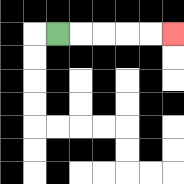{'start': '[2, 1]', 'end': '[7, 1]', 'path_directions': 'R,R,R,R,R', 'path_coordinates': '[[2, 1], [3, 1], [4, 1], [5, 1], [6, 1], [7, 1]]'}